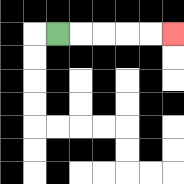{'start': '[2, 1]', 'end': '[7, 1]', 'path_directions': 'R,R,R,R,R', 'path_coordinates': '[[2, 1], [3, 1], [4, 1], [5, 1], [6, 1], [7, 1]]'}